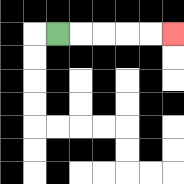{'start': '[2, 1]', 'end': '[7, 1]', 'path_directions': 'R,R,R,R,R', 'path_coordinates': '[[2, 1], [3, 1], [4, 1], [5, 1], [6, 1], [7, 1]]'}